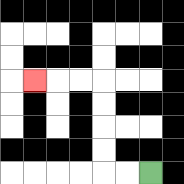{'start': '[6, 7]', 'end': '[1, 3]', 'path_directions': 'L,L,U,U,U,U,L,L,L', 'path_coordinates': '[[6, 7], [5, 7], [4, 7], [4, 6], [4, 5], [4, 4], [4, 3], [3, 3], [2, 3], [1, 3]]'}